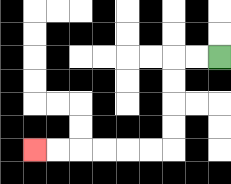{'start': '[9, 2]', 'end': '[1, 6]', 'path_directions': 'L,L,D,D,D,D,L,L,L,L,L,L', 'path_coordinates': '[[9, 2], [8, 2], [7, 2], [7, 3], [7, 4], [7, 5], [7, 6], [6, 6], [5, 6], [4, 6], [3, 6], [2, 6], [1, 6]]'}